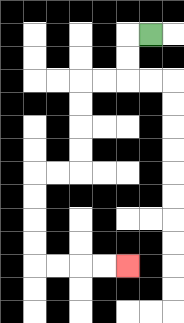{'start': '[6, 1]', 'end': '[5, 11]', 'path_directions': 'L,D,D,L,L,D,D,D,D,L,L,D,D,D,D,R,R,R,R', 'path_coordinates': '[[6, 1], [5, 1], [5, 2], [5, 3], [4, 3], [3, 3], [3, 4], [3, 5], [3, 6], [3, 7], [2, 7], [1, 7], [1, 8], [1, 9], [1, 10], [1, 11], [2, 11], [3, 11], [4, 11], [5, 11]]'}